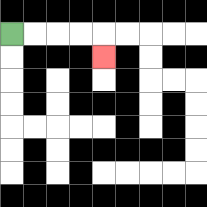{'start': '[0, 1]', 'end': '[4, 2]', 'path_directions': 'R,R,R,R,D', 'path_coordinates': '[[0, 1], [1, 1], [2, 1], [3, 1], [4, 1], [4, 2]]'}